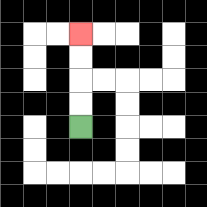{'start': '[3, 5]', 'end': '[3, 1]', 'path_directions': 'U,U,U,U', 'path_coordinates': '[[3, 5], [3, 4], [3, 3], [3, 2], [3, 1]]'}